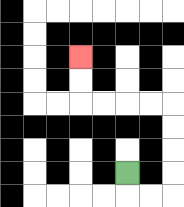{'start': '[5, 7]', 'end': '[3, 2]', 'path_directions': 'D,R,R,U,U,U,U,L,L,L,L,U,U', 'path_coordinates': '[[5, 7], [5, 8], [6, 8], [7, 8], [7, 7], [7, 6], [7, 5], [7, 4], [6, 4], [5, 4], [4, 4], [3, 4], [3, 3], [3, 2]]'}